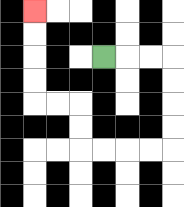{'start': '[4, 2]', 'end': '[1, 0]', 'path_directions': 'R,R,R,D,D,D,D,L,L,L,L,U,U,L,L,U,U,U,U', 'path_coordinates': '[[4, 2], [5, 2], [6, 2], [7, 2], [7, 3], [7, 4], [7, 5], [7, 6], [6, 6], [5, 6], [4, 6], [3, 6], [3, 5], [3, 4], [2, 4], [1, 4], [1, 3], [1, 2], [1, 1], [1, 0]]'}